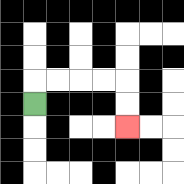{'start': '[1, 4]', 'end': '[5, 5]', 'path_directions': 'U,R,R,R,R,D,D', 'path_coordinates': '[[1, 4], [1, 3], [2, 3], [3, 3], [4, 3], [5, 3], [5, 4], [5, 5]]'}